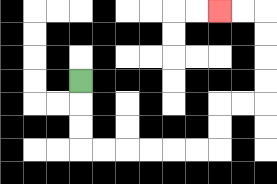{'start': '[3, 3]', 'end': '[9, 0]', 'path_directions': 'D,D,D,R,R,R,R,R,R,U,U,R,R,U,U,U,U,L,L', 'path_coordinates': '[[3, 3], [3, 4], [3, 5], [3, 6], [4, 6], [5, 6], [6, 6], [7, 6], [8, 6], [9, 6], [9, 5], [9, 4], [10, 4], [11, 4], [11, 3], [11, 2], [11, 1], [11, 0], [10, 0], [9, 0]]'}